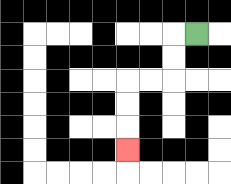{'start': '[8, 1]', 'end': '[5, 6]', 'path_directions': 'L,D,D,L,L,D,D,D', 'path_coordinates': '[[8, 1], [7, 1], [7, 2], [7, 3], [6, 3], [5, 3], [5, 4], [5, 5], [5, 6]]'}